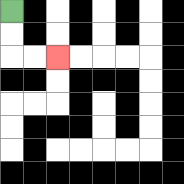{'start': '[0, 0]', 'end': '[2, 2]', 'path_directions': 'D,D,R,R', 'path_coordinates': '[[0, 0], [0, 1], [0, 2], [1, 2], [2, 2]]'}